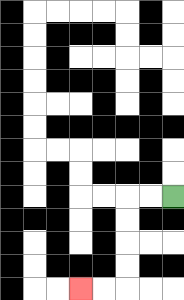{'start': '[7, 8]', 'end': '[3, 12]', 'path_directions': 'L,L,D,D,D,D,L,L', 'path_coordinates': '[[7, 8], [6, 8], [5, 8], [5, 9], [5, 10], [5, 11], [5, 12], [4, 12], [3, 12]]'}